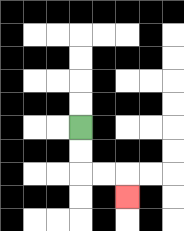{'start': '[3, 5]', 'end': '[5, 8]', 'path_directions': 'D,D,R,R,D', 'path_coordinates': '[[3, 5], [3, 6], [3, 7], [4, 7], [5, 7], [5, 8]]'}